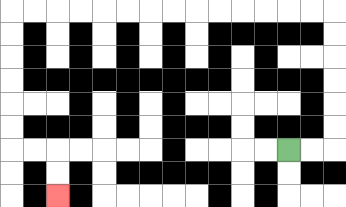{'start': '[12, 6]', 'end': '[2, 8]', 'path_directions': 'R,R,U,U,U,U,U,U,L,L,L,L,L,L,L,L,L,L,L,L,L,L,D,D,D,D,D,D,R,R,D,D', 'path_coordinates': '[[12, 6], [13, 6], [14, 6], [14, 5], [14, 4], [14, 3], [14, 2], [14, 1], [14, 0], [13, 0], [12, 0], [11, 0], [10, 0], [9, 0], [8, 0], [7, 0], [6, 0], [5, 0], [4, 0], [3, 0], [2, 0], [1, 0], [0, 0], [0, 1], [0, 2], [0, 3], [0, 4], [0, 5], [0, 6], [1, 6], [2, 6], [2, 7], [2, 8]]'}